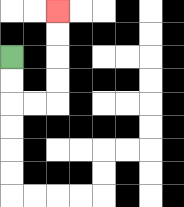{'start': '[0, 2]', 'end': '[2, 0]', 'path_directions': 'D,D,R,R,U,U,U,U', 'path_coordinates': '[[0, 2], [0, 3], [0, 4], [1, 4], [2, 4], [2, 3], [2, 2], [2, 1], [2, 0]]'}